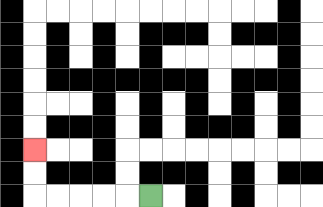{'start': '[6, 8]', 'end': '[1, 6]', 'path_directions': 'L,L,L,L,L,U,U', 'path_coordinates': '[[6, 8], [5, 8], [4, 8], [3, 8], [2, 8], [1, 8], [1, 7], [1, 6]]'}